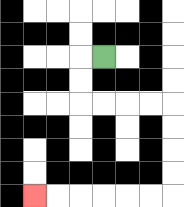{'start': '[4, 2]', 'end': '[1, 8]', 'path_directions': 'L,D,D,R,R,R,R,D,D,D,D,L,L,L,L,L,L', 'path_coordinates': '[[4, 2], [3, 2], [3, 3], [3, 4], [4, 4], [5, 4], [6, 4], [7, 4], [7, 5], [7, 6], [7, 7], [7, 8], [6, 8], [5, 8], [4, 8], [3, 8], [2, 8], [1, 8]]'}